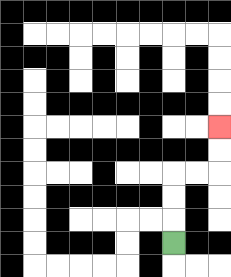{'start': '[7, 10]', 'end': '[9, 5]', 'path_directions': 'U,U,U,R,R,U,U', 'path_coordinates': '[[7, 10], [7, 9], [7, 8], [7, 7], [8, 7], [9, 7], [9, 6], [9, 5]]'}